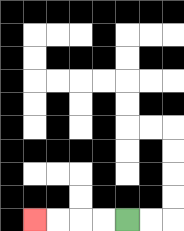{'start': '[5, 9]', 'end': '[1, 9]', 'path_directions': 'L,L,L,L', 'path_coordinates': '[[5, 9], [4, 9], [3, 9], [2, 9], [1, 9]]'}